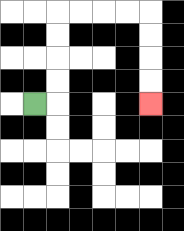{'start': '[1, 4]', 'end': '[6, 4]', 'path_directions': 'R,U,U,U,U,R,R,R,R,D,D,D,D', 'path_coordinates': '[[1, 4], [2, 4], [2, 3], [2, 2], [2, 1], [2, 0], [3, 0], [4, 0], [5, 0], [6, 0], [6, 1], [6, 2], [6, 3], [6, 4]]'}